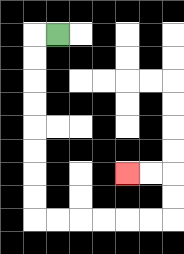{'start': '[2, 1]', 'end': '[5, 7]', 'path_directions': 'L,D,D,D,D,D,D,D,D,R,R,R,R,R,R,U,U,L,L', 'path_coordinates': '[[2, 1], [1, 1], [1, 2], [1, 3], [1, 4], [1, 5], [1, 6], [1, 7], [1, 8], [1, 9], [2, 9], [3, 9], [4, 9], [5, 9], [6, 9], [7, 9], [7, 8], [7, 7], [6, 7], [5, 7]]'}